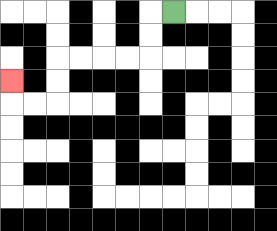{'start': '[7, 0]', 'end': '[0, 3]', 'path_directions': 'L,D,D,L,L,L,L,D,D,L,L,U', 'path_coordinates': '[[7, 0], [6, 0], [6, 1], [6, 2], [5, 2], [4, 2], [3, 2], [2, 2], [2, 3], [2, 4], [1, 4], [0, 4], [0, 3]]'}